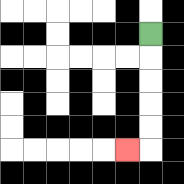{'start': '[6, 1]', 'end': '[5, 6]', 'path_directions': 'D,D,D,D,D,L', 'path_coordinates': '[[6, 1], [6, 2], [6, 3], [6, 4], [6, 5], [6, 6], [5, 6]]'}